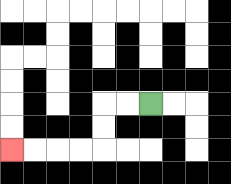{'start': '[6, 4]', 'end': '[0, 6]', 'path_directions': 'L,L,D,D,L,L,L,L', 'path_coordinates': '[[6, 4], [5, 4], [4, 4], [4, 5], [4, 6], [3, 6], [2, 6], [1, 6], [0, 6]]'}